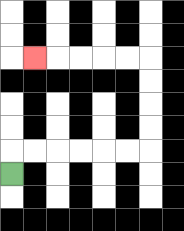{'start': '[0, 7]', 'end': '[1, 2]', 'path_directions': 'U,R,R,R,R,R,R,U,U,U,U,L,L,L,L,L', 'path_coordinates': '[[0, 7], [0, 6], [1, 6], [2, 6], [3, 6], [4, 6], [5, 6], [6, 6], [6, 5], [6, 4], [6, 3], [6, 2], [5, 2], [4, 2], [3, 2], [2, 2], [1, 2]]'}